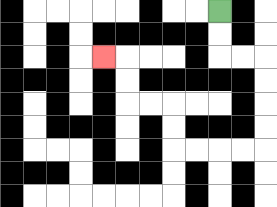{'start': '[9, 0]', 'end': '[4, 2]', 'path_directions': 'D,D,R,R,D,D,D,D,L,L,L,L,U,U,L,L,U,U,L', 'path_coordinates': '[[9, 0], [9, 1], [9, 2], [10, 2], [11, 2], [11, 3], [11, 4], [11, 5], [11, 6], [10, 6], [9, 6], [8, 6], [7, 6], [7, 5], [7, 4], [6, 4], [5, 4], [5, 3], [5, 2], [4, 2]]'}